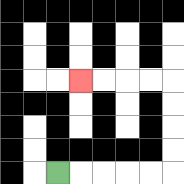{'start': '[2, 7]', 'end': '[3, 3]', 'path_directions': 'R,R,R,R,R,U,U,U,U,L,L,L,L', 'path_coordinates': '[[2, 7], [3, 7], [4, 7], [5, 7], [6, 7], [7, 7], [7, 6], [7, 5], [7, 4], [7, 3], [6, 3], [5, 3], [4, 3], [3, 3]]'}